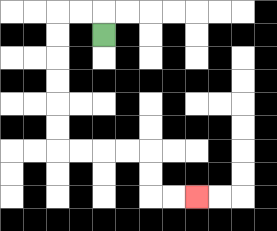{'start': '[4, 1]', 'end': '[8, 8]', 'path_directions': 'U,L,L,D,D,D,D,D,D,R,R,R,R,D,D,R,R', 'path_coordinates': '[[4, 1], [4, 0], [3, 0], [2, 0], [2, 1], [2, 2], [2, 3], [2, 4], [2, 5], [2, 6], [3, 6], [4, 6], [5, 6], [6, 6], [6, 7], [6, 8], [7, 8], [8, 8]]'}